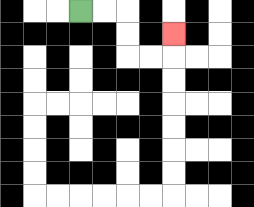{'start': '[3, 0]', 'end': '[7, 1]', 'path_directions': 'R,R,D,D,R,R,U', 'path_coordinates': '[[3, 0], [4, 0], [5, 0], [5, 1], [5, 2], [6, 2], [7, 2], [7, 1]]'}